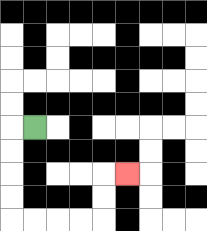{'start': '[1, 5]', 'end': '[5, 7]', 'path_directions': 'L,D,D,D,D,R,R,R,R,U,U,R', 'path_coordinates': '[[1, 5], [0, 5], [0, 6], [0, 7], [0, 8], [0, 9], [1, 9], [2, 9], [3, 9], [4, 9], [4, 8], [4, 7], [5, 7]]'}